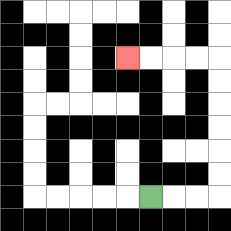{'start': '[6, 8]', 'end': '[5, 2]', 'path_directions': 'R,R,R,U,U,U,U,U,U,L,L,L,L', 'path_coordinates': '[[6, 8], [7, 8], [8, 8], [9, 8], [9, 7], [9, 6], [9, 5], [9, 4], [9, 3], [9, 2], [8, 2], [7, 2], [6, 2], [5, 2]]'}